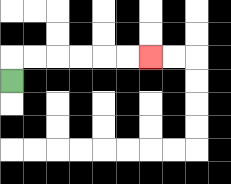{'start': '[0, 3]', 'end': '[6, 2]', 'path_directions': 'U,R,R,R,R,R,R', 'path_coordinates': '[[0, 3], [0, 2], [1, 2], [2, 2], [3, 2], [4, 2], [5, 2], [6, 2]]'}